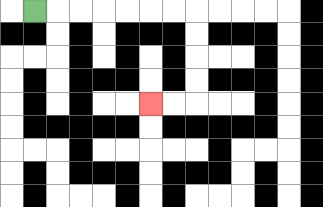{'start': '[1, 0]', 'end': '[6, 4]', 'path_directions': 'R,R,R,R,R,R,R,D,D,D,D,L,L', 'path_coordinates': '[[1, 0], [2, 0], [3, 0], [4, 0], [5, 0], [6, 0], [7, 0], [8, 0], [8, 1], [8, 2], [8, 3], [8, 4], [7, 4], [6, 4]]'}